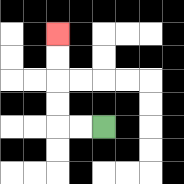{'start': '[4, 5]', 'end': '[2, 1]', 'path_directions': 'L,L,U,U,U,U', 'path_coordinates': '[[4, 5], [3, 5], [2, 5], [2, 4], [2, 3], [2, 2], [2, 1]]'}